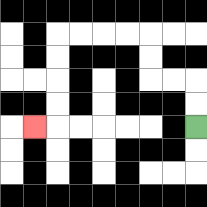{'start': '[8, 5]', 'end': '[1, 5]', 'path_directions': 'U,U,L,L,U,U,L,L,L,L,D,D,D,D,L', 'path_coordinates': '[[8, 5], [8, 4], [8, 3], [7, 3], [6, 3], [6, 2], [6, 1], [5, 1], [4, 1], [3, 1], [2, 1], [2, 2], [2, 3], [2, 4], [2, 5], [1, 5]]'}